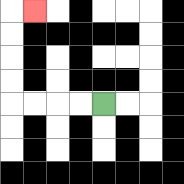{'start': '[4, 4]', 'end': '[1, 0]', 'path_directions': 'L,L,L,L,U,U,U,U,R', 'path_coordinates': '[[4, 4], [3, 4], [2, 4], [1, 4], [0, 4], [0, 3], [0, 2], [0, 1], [0, 0], [1, 0]]'}